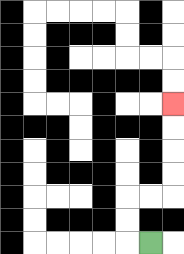{'start': '[6, 10]', 'end': '[7, 4]', 'path_directions': 'L,U,U,R,R,U,U,U,U', 'path_coordinates': '[[6, 10], [5, 10], [5, 9], [5, 8], [6, 8], [7, 8], [7, 7], [7, 6], [7, 5], [7, 4]]'}